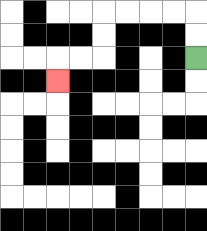{'start': '[8, 2]', 'end': '[2, 3]', 'path_directions': 'U,U,L,L,L,L,D,D,L,L,D', 'path_coordinates': '[[8, 2], [8, 1], [8, 0], [7, 0], [6, 0], [5, 0], [4, 0], [4, 1], [4, 2], [3, 2], [2, 2], [2, 3]]'}